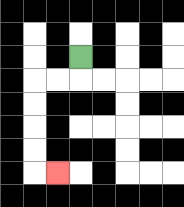{'start': '[3, 2]', 'end': '[2, 7]', 'path_directions': 'D,L,L,D,D,D,D,R', 'path_coordinates': '[[3, 2], [3, 3], [2, 3], [1, 3], [1, 4], [1, 5], [1, 6], [1, 7], [2, 7]]'}